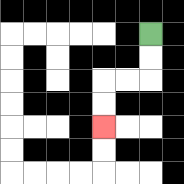{'start': '[6, 1]', 'end': '[4, 5]', 'path_directions': 'D,D,L,L,D,D', 'path_coordinates': '[[6, 1], [6, 2], [6, 3], [5, 3], [4, 3], [4, 4], [4, 5]]'}